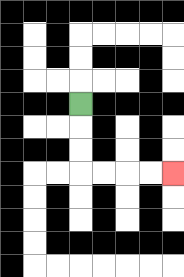{'start': '[3, 4]', 'end': '[7, 7]', 'path_directions': 'D,D,D,R,R,R,R', 'path_coordinates': '[[3, 4], [3, 5], [3, 6], [3, 7], [4, 7], [5, 7], [6, 7], [7, 7]]'}